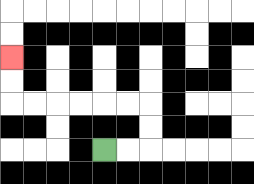{'start': '[4, 6]', 'end': '[0, 2]', 'path_directions': 'R,R,U,U,L,L,L,L,L,L,U,U', 'path_coordinates': '[[4, 6], [5, 6], [6, 6], [6, 5], [6, 4], [5, 4], [4, 4], [3, 4], [2, 4], [1, 4], [0, 4], [0, 3], [0, 2]]'}